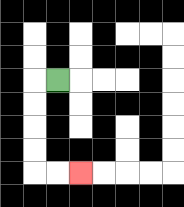{'start': '[2, 3]', 'end': '[3, 7]', 'path_directions': 'L,D,D,D,D,R,R', 'path_coordinates': '[[2, 3], [1, 3], [1, 4], [1, 5], [1, 6], [1, 7], [2, 7], [3, 7]]'}